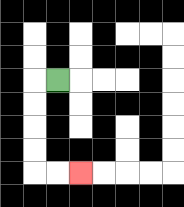{'start': '[2, 3]', 'end': '[3, 7]', 'path_directions': 'L,D,D,D,D,R,R', 'path_coordinates': '[[2, 3], [1, 3], [1, 4], [1, 5], [1, 6], [1, 7], [2, 7], [3, 7]]'}